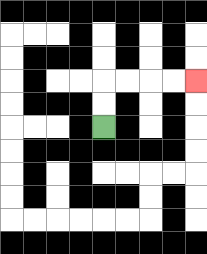{'start': '[4, 5]', 'end': '[8, 3]', 'path_directions': 'U,U,R,R,R,R', 'path_coordinates': '[[4, 5], [4, 4], [4, 3], [5, 3], [6, 3], [7, 3], [8, 3]]'}